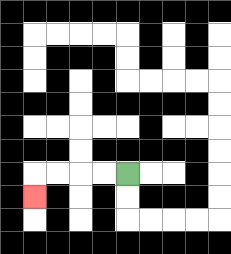{'start': '[5, 7]', 'end': '[1, 8]', 'path_directions': 'L,L,L,L,D', 'path_coordinates': '[[5, 7], [4, 7], [3, 7], [2, 7], [1, 7], [1, 8]]'}